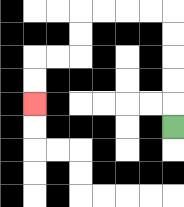{'start': '[7, 5]', 'end': '[1, 4]', 'path_directions': 'U,U,U,U,U,L,L,L,L,D,D,L,L,D,D', 'path_coordinates': '[[7, 5], [7, 4], [7, 3], [7, 2], [7, 1], [7, 0], [6, 0], [5, 0], [4, 0], [3, 0], [3, 1], [3, 2], [2, 2], [1, 2], [1, 3], [1, 4]]'}